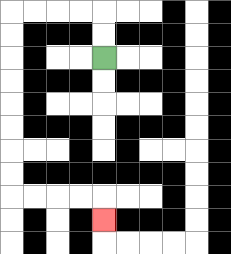{'start': '[4, 2]', 'end': '[4, 9]', 'path_directions': 'U,U,L,L,L,L,D,D,D,D,D,D,D,D,R,R,R,R,D', 'path_coordinates': '[[4, 2], [4, 1], [4, 0], [3, 0], [2, 0], [1, 0], [0, 0], [0, 1], [0, 2], [0, 3], [0, 4], [0, 5], [0, 6], [0, 7], [0, 8], [1, 8], [2, 8], [3, 8], [4, 8], [4, 9]]'}